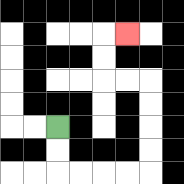{'start': '[2, 5]', 'end': '[5, 1]', 'path_directions': 'D,D,R,R,R,R,U,U,U,U,L,L,U,U,R', 'path_coordinates': '[[2, 5], [2, 6], [2, 7], [3, 7], [4, 7], [5, 7], [6, 7], [6, 6], [6, 5], [6, 4], [6, 3], [5, 3], [4, 3], [4, 2], [4, 1], [5, 1]]'}